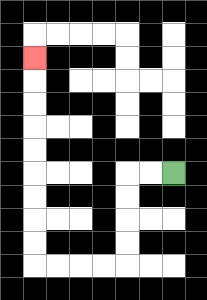{'start': '[7, 7]', 'end': '[1, 2]', 'path_directions': 'L,L,D,D,D,D,L,L,L,L,U,U,U,U,U,U,U,U,U', 'path_coordinates': '[[7, 7], [6, 7], [5, 7], [5, 8], [5, 9], [5, 10], [5, 11], [4, 11], [3, 11], [2, 11], [1, 11], [1, 10], [1, 9], [1, 8], [1, 7], [1, 6], [1, 5], [1, 4], [1, 3], [1, 2]]'}